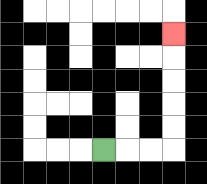{'start': '[4, 6]', 'end': '[7, 1]', 'path_directions': 'R,R,R,U,U,U,U,U', 'path_coordinates': '[[4, 6], [5, 6], [6, 6], [7, 6], [7, 5], [7, 4], [7, 3], [7, 2], [7, 1]]'}